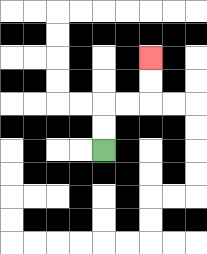{'start': '[4, 6]', 'end': '[6, 2]', 'path_directions': 'U,U,R,R,U,U', 'path_coordinates': '[[4, 6], [4, 5], [4, 4], [5, 4], [6, 4], [6, 3], [6, 2]]'}